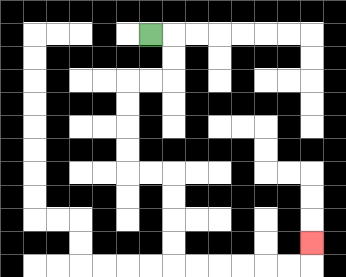{'start': '[6, 1]', 'end': '[13, 10]', 'path_directions': 'R,D,D,L,L,D,D,D,D,R,R,D,D,D,D,R,R,R,R,R,R,U', 'path_coordinates': '[[6, 1], [7, 1], [7, 2], [7, 3], [6, 3], [5, 3], [5, 4], [5, 5], [5, 6], [5, 7], [6, 7], [7, 7], [7, 8], [7, 9], [7, 10], [7, 11], [8, 11], [9, 11], [10, 11], [11, 11], [12, 11], [13, 11], [13, 10]]'}